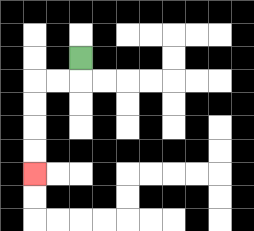{'start': '[3, 2]', 'end': '[1, 7]', 'path_directions': 'D,L,L,D,D,D,D', 'path_coordinates': '[[3, 2], [3, 3], [2, 3], [1, 3], [1, 4], [1, 5], [1, 6], [1, 7]]'}